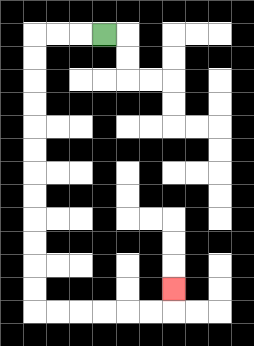{'start': '[4, 1]', 'end': '[7, 12]', 'path_directions': 'L,L,L,D,D,D,D,D,D,D,D,D,D,D,D,R,R,R,R,R,R,U', 'path_coordinates': '[[4, 1], [3, 1], [2, 1], [1, 1], [1, 2], [1, 3], [1, 4], [1, 5], [1, 6], [1, 7], [1, 8], [1, 9], [1, 10], [1, 11], [1, 12], [1, 13], [2, 13], [3, 13], [4, 13], [5, 13], [6, 13], [7, 13], [7, 12]]'}